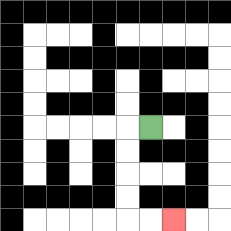{'start': '[6, 5]', 'end': '[7, 9]', 'path_directions': 'L,D,D,D,D,R,R', 'path_coordinates': '[[6, 5], [5, 5], [5, 6], [5, 7], [5, 8], [5, 9], [6, 9], [7, 9]]'}